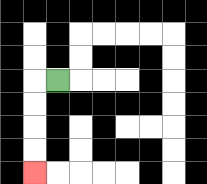{'start': '[2, 3]', 'end': '[1, 7]', 'path_directions': 'L,D,D,D,D', 'path_coordinates': '[[2, 3], [1, 3], [1, 4], [1, 5], [1, 6], [1, 7]]'}